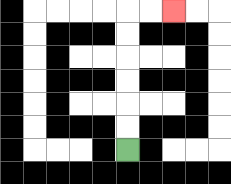{'start': '[5, 6]', 'end': '[7, 0]', 'path_directions': 'U,U,U,U,U,U,R,R', 'path_coordinates': '[[5, 6], [5, 5], [5, 4], [5, 3], [5, 2], [5, 1], [5, 0], [6, 0], [7, 0]]'}